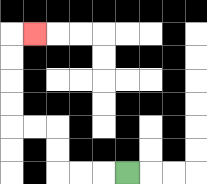{'start': '[5, 7]', 'end': '[1, 1]', 'path_directions': 'L,L,L,U,U,L,L,U,U,U,U,R', 'path_coordinates': '[[5, 7], [4, 7], [3, 7], [2, 7], [2, 6], [2, 5], [1, 5], [0, 5], [0, 4], [0, 3], [0, 2], [0, 1], [1, 1]]'}